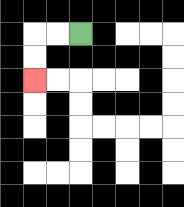{'start': '[3, 1]', 'end': '[1, 3]', 'path_directions': 'L,L,D,D', 'path_coordinates': '[[3, 1], [2, 1], [1, 1], [1, 2], [1, 3]]'}